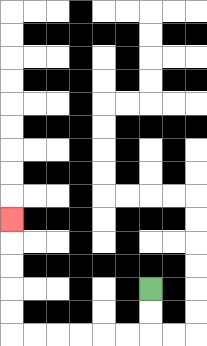{'start': '[6, 12]', 'end': '[0, 9]', 'path_directions': 'D,D,L,L,L,L,L,L,U,U,U,U,U', 'path_coordinates': '[[6, 12], [6, 13], [6, 14], [5, 14], [4, 14], [3, 14], [2, 14], [1, 14], [0, 14], [0, 13], [0, 12], [0, 11], [0, 10], [0, 9]]'}